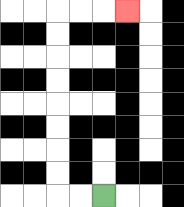{'start': '[4, 8]', 'end': '[5, 0]', 'path_directions': 'L,L,U,U,U,U,U,U,U,U,R,R,R', 'path_coordinates': '[[4, 8], [3, 8], [2, 8], [2, 7], [2, 6], [2, 5], [2, 4], [2, 3], [2, 2], [2, 1], [2, 0], [3, 0], [4, 0], [5, 0]]'}